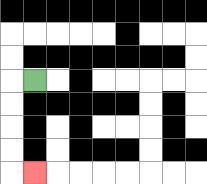{'start': '[1, 3]', 'end': '[1, 7]', 'path_directions': 'L,D,D,D,D,R', 'path_coordinates': '[[1, 3], [0, 3], [0, 4], [0, 5], [0, 6], [0, 7], [1, 7]]'}